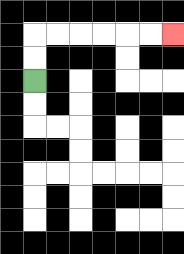{'start': '[1, 3]', 'end': '[7, 1]', 'path_directions': 'U,U,R,R,R,R,R,R', 'path_coordinates': '[[1, 3], [1, 2], [1, 1], [2, 1], [3, 1], [4, 1], [5, 1], [6, 1], [7, 1]]'}